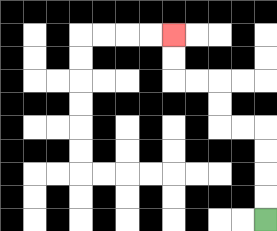{'start': '[11, 9]', 'end': '[7, 1]', 'path_directions': 'U,U,U,U,L,L,U,U,L,L,U,U', 'path_coordinates': '[[11, 9], [11, 8], [11, 7], [11, 6], [11, 5], [10, 5], [9, 5], [9, 4], [9, 3], [8, 3], [7, 3], [7, 2], [7, 1]]'}